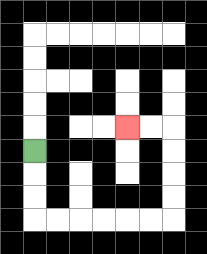{'start': '[1, 6]', 'end': '[5, 5]', 'path_directions': 'D,D,D,R,R,R,R,R,R,U,U,U,U,L,L', 'path_coordinates': '[[1, 6], [1, 7], [1, 8], [1, 9], [2, 9], [3, 9], [4, 9], [5, 9], [6, 9], [7, 9], [7, 8], [7, 7], [7, 6], [7, 5], [6, 5], [5, 5]]'}